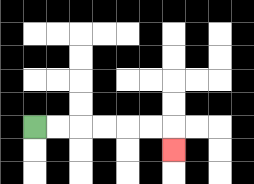{'start': '[1, 5]', 'end': '[7, 6]', 'path_directions': 'R,R,R,R,R,R,D', 'path_coordinates': '[[1, 5], [2, 5], [3, 5], [4, 5], [5, 5], [6, 5], [7, 5], [7, 6]]'}